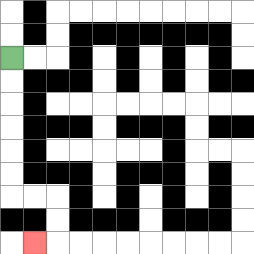{'start': '[0, 2]', 'end': '[1, 10]', 'path_directions': 'D,D,D,D,D,D,R,R,D,D,L', 'path_coordinates': '[[0, 2], [0, 3], [0, 4], [0, 5], [0, 6], [0, 7], [0, 8], [1, 8], [2, 8], [2, 9], [2, 10], [1, 10]]'}